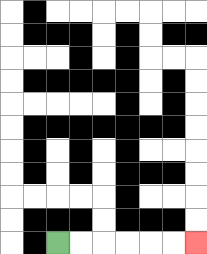{'start': '[2, 10]', 'end': '[8, 10]', 'path_directions': 'R,R,R,R,R,R', 'path_coordinates': '[[2, 10], [3, 10], [4, 10], [5, 10], [6, 10], [7, 10], [8, 10]]'}